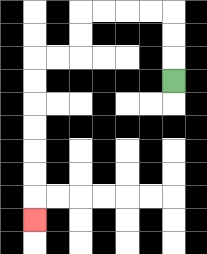{'start': '[7, 3]', 'end': '[1, 9]', 'path_directions': 'U,U,U,L,L,L,L,D,D,L,L,D,D,D,D,D,D,D', 'path_coordinates': '[[7, 3], [7, 2], [7, 1], [7, 0], [6, 0], [5, 0], [4, 0], [3, 0], [3, 1], [3, 2], [2, 2], [1, 2], [1, 3], [1, 4], [1, 5], [1, 6], [1, 7], [1, 8], [1, 9]]'}